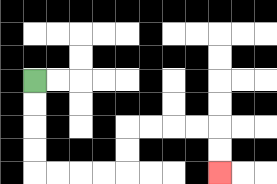{'start': '[1, 3]', 'end': '[9, 7]', 'path_directions': 'D,D,D,D,R,R,R,R,U,U,R,R,R,R,D,D', 'path_coordinates': '[[1, 3], [1, 4], [1, 5], [1, 6], [1, 7], [2, 7], [3, 7], [4, 7], [5, 7], [5, 6], [5, 5], [6, 5], [7, 5], [8, 5], [9, 5], [9, 6], [9, 7]]'}